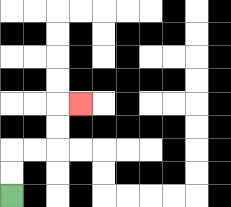{'start': '[0, 8]', 'end': '[3, 4]', 'path_directions': 'U,U,R,R,U,U,R', 'path_coordinates': '[[0, 8], [0, 7], [0, 6], [1, 6], [2, 6], [2, 5], [2, 4], [3, 4]]'}